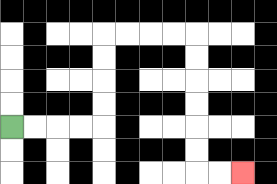{'start': '[0, 5]', 'end': '[10, 7]', 'path_directions': 'R,R,R,R,U,U,U,U,R,R,R,R,D,D,D,D,D,D,R,R', 'path_coordinates': '[[0, 5], [1, 5], [2, 5], [3, 5], [4, 5], [4, 4], [4, 3], [4, 2], [4, 1], [5, 1], [6, 1], [7, 1], [8, 1], [8, 2], [8, 3], [8, 4], [8, 5], [8, 6], [8, 7], [9, 7], [10, 7]]'}